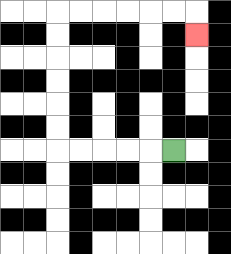{'start': '[7, 6]', 'end': '[8, 1]', 'path_directions': 'L,L,L,L,L,U,U,U,U,U,U,R,R,R,R,R,R,D', 'path_coordinates': '[[7, 6], [6, 6], [5, 6], [4, 6], [3, 6], [2, 6], [2, 5], [2, 4], [2, 3], [2, 2], [2, 1], [2, 0], [3, 0], [4, 0], [5, 0], [6, 0], [7, 0], [8, 0], [8, 1]]'}